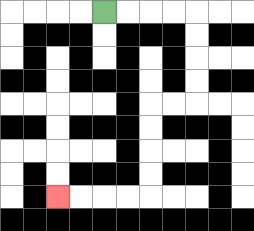{'start': '[4, 0]', 'end': '[2, 8]', 'path_directions': 'R,R,R,R,D,D,D,D,L,L,D,D,D,D,L,L,L,L', 'path_coordinates': '[[4, 0], [5, 0], [6, 0], [7, 0], [8, 0], [8, 1], [8, 2], [8, 3], [8, 4], [7, 4], [6, 4], [6, 5], [6, 6], [6, 7], [6, 8], [5, 8], [4, 8], [3, 8], [2, 8]]'}